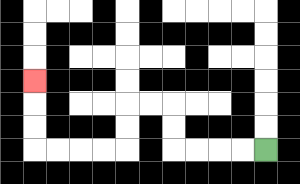{'start': '[11, 6]', 'end': '[1, 3]', 'path_directions': 'L,L,L,L,U,U,L,L,D,D,L,L,L,L,U,U,U', 'path_coordinates': '[[11, 6], [10, 6], [9, 6], [8, 6], [7, 6], [7, 5], [7, 4], [6, 4], [5, 4], [5, 5], [5, 6], [4, 6], [3, 6], [2, 6], [1, 6], [1, 5], [1, 4], [1, 3]]'}